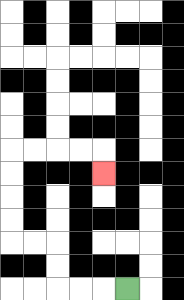{'start': '[5, 12]', 'end': '[4, 7]', 'path_directions': 'L,L,L,U,U,L,L,U,U,U,U,R,R,R,R,D', 'path_coordinates': '[[5, 12], [4, 12], [3, 12], [2, 12], [2, 11], [2, 10], [1, 10], [0, 10], [0, 9], [0, 8], [0, 7], [0, 6], [1, 6], [2, 6], [3, 6], [4, 6], [4, 7]]'}